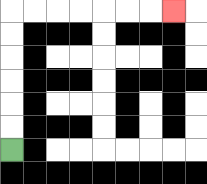{'start': '[0, 6]', 'end': '[7, 0]', 'path_directions': 'U,U,U,U,U,U,R,R,R,R,R,R,R', 'path_coordinates': '[[0, 6], [0, 5], [0, 4], [0, 3], [0, 2], [0, 1], [0, 0], [1, 0], [2, 0], [3, 0], [4, 0], [5, 0], [6, 0], [7, 0]]'}